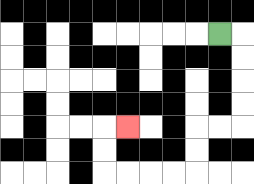{'start': '[9, 1]', 'end': '[5, 5]', 'path_directions': 'R,D,D,D,D,L,L,D,D,L,L,L,L,U,U,R', 'path_coordinates': '[[9, 1], [10, 1], [10, 2], [10, 3], [10, 4], [10, 5], [9, 5], [8, 5], [8, 6], [8, 7], [7, 7], [6, 7], [5, 7], [4, 7], [4, 6], [4, 5], [5, 5]]'}